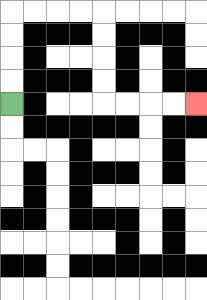{'start': '[0, 4]', 'end': '[8, 4]', 'path_directions': 'U,U,U,U,R,R,R,R,D,D,D,D,R,R,R,R', 'path_coordinates': '[[0, 4], [0, 3], [0, 2], [0, 1], [0, 0], [1, 0], [2, 0], [3, 0], [4, 0], [4, 1], [4, 2], [4, 3], [4, 4], [5, 4], [6, 4], [7, 4], [8, 4]]'}